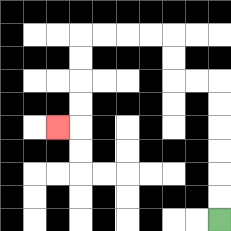{'start': '[9, 9]', 'end': '[2, 5]', 'path_directions': 'U,U,U,U,U,U,L,L,U,U,L,L,L,L,D,D,D,D,L', 'path_coordinates': '[[9, 9], [9, 8], [9, 7], [9, 6], [9, 5], [9, 4], [9, 3], [8, 3], [7, 3], [7, 2], [7, 1], [6, 1], [5, 1], [4, 1], [3, 1], [3, 2], [3, 3], [3, 4], [3, 5], [2, 5]]'}